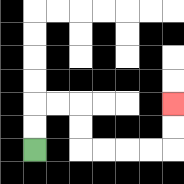{'start': '[1, 6]', 'end': '[7, 4]', 'path_directions': 'U,U,R,R,D,D,R,R,R,R,U,U', 'path_coordinates': '[[1, 6], [1, 5], [1, 4], [2, 4], [3, 4], [3, 5], [3, 6], [4, 6], [5, 6], [6, 6], [7, 6], [7, 5], [7, 4]]'}